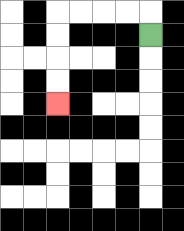{'start': '[6, 1]', 'end': '[2, 4]', 'path_directions': 'U,L,L,L,L,D,D,D,D', 'path_coordinates': '[[6, 1], [6, 0], [5, 0], [4, 0], [3, 0], [2, 0], [2, 1], [2, 2], [2, 3], [2, 4]]'}